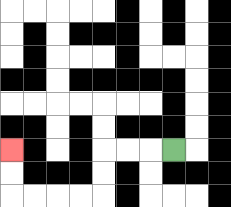{'start': '[7, 6]', 'end': '[0, 6]', 'path_directions': 'L,L,L,D,D,L,L,L,L,U,U', 'path_coordinates': '[[7, 6], [6, 6], [5, 6], [4, 6], [4, 7], [4, 8], [3, 8], [2, 8], [1, 8], [0, 8], [0, 7], [0, 6]]'}